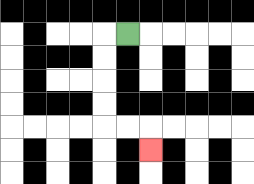{'start': '[5, 1]', 'end': '[6, 6]', 'path_directions': 'L,D,D,D,D,R,R,D', 'path_coordinates': '[[5, 1], [4, 1], [4, 2], [4, 3], [4, 4], [4, 5], [5, 5], [6, 5], [6, 6]]'}